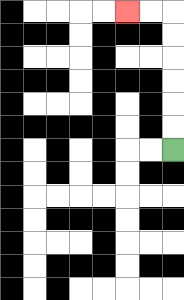{'start': '[7, 6]', 'end': '[5, 0]', 'path_directions': 'U,U,U,U,U,U,L,L', 'path_coordinates': '[[7, 6], [7, 5], [7, 4], [7, 3], [7, 2], [7, 1], [7, 0], [6, 0], [5, 0]]'}